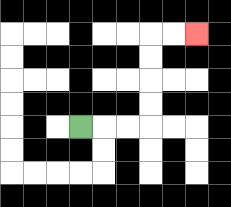{'start': '[3, 5]', 'end': '[8, 1]', 'path_directions': 'R,R,R,U,U,U,U,R,R', 'path_coordinates': '[[3, 5], [4, 5], [5, 5], [6, 5], [6, 4], [6, 3], [6, 2], [6, 1], [7, 1], [8, 1]]'}